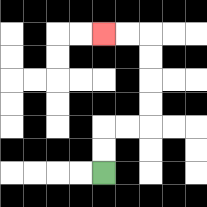{'start': '[4, 7]', 'end': '[4, 1]', 'path_directions': 'U,U,R,R,U,U,U,U,L,L', 'path_coordinates': '[[4, 7], [4, 6], [4, 5], [5, 5], [6, 5], [6, 4], [6, 3], [6, 2], [6, 1], [5, 1], [4, 1]]'}